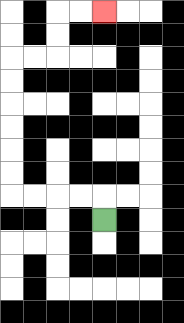{'start': '[4, 9]', 'end': '[4, 0]', 'path_directions': 'U,L,L,L,L,U,U,U,U,U,U,R,R,U,U,R,R', 'path_coordinates': '[[4, 9], [4, 8], [3, 8], [2, 8], [1, 8], [0, 8], [0, 7], [0, 6], [0, 5], [0, 4], [0, 3], [0, 2], [1, 2], [2, 2], [2, 1], [2, 0], [3, 0], [4, 0]]'}